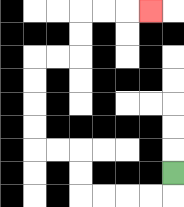{'start': '[7, 7]', 'end': '[6, 0]', 'path_directions': 'D,L,L,L,L,U,U,L,L,U,U,U,U,R,R,U,U,R,R,R', 'path_coordinates': '[[7, 7], [7, 8], [6, 8], [5, 8], [4, 8], [3, 8], [3, 7], [3, 6], [2, 6], [1, 6], [1, 5], [1, 4], [1, 3], [1, 2], [2, 2], [3, 2], [3, 1], [3, 0], [4, 0], [5, 0], [6, 0]]'}